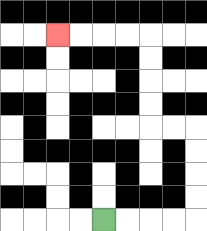{'start': '[4, 9]', 'end': '[2, 1]', 'path_directions': 'R,R,R,R,U,U,U,U,L,L,U,U,U,U,L,L,L,L', 'path_coordinates': '[[4, 9], [5, 9], [6, 9], [7, 9], [8, 9], [8, 8], [8, 7], [8, 6], [8, 5], [7, 5], [6, 5], [6, 4], [6, 3], [6, 2], [6, 1], [5, 1], [4, 1], [3, 1], [2, 1]]'}